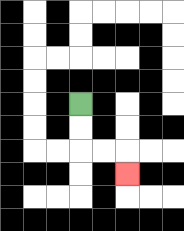{'start': '[3, 4]', 'end': '[5, 7]', 'path_directions': 'D,D,R,R,D', 'path_coordinates': '[[3, 4], [3, 5], [3, 6], [4, 6], [5, 6], [5, 7]]'}